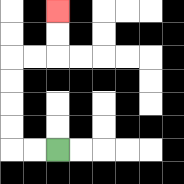{'start': '[2, 6]', 'end': '[2, 0]', 'path_directions': 'L,L,U,U,U,U,R,R,U,U', 'path_coordinates': '[[2, 6], [1, 6], [0, 6], [0, 5], [0, 4], [0, 3], [0, 2], [1, 2], [2, 2], [2, 1], [2, 0]]'}